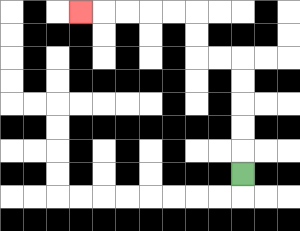{'start': '[10, 7]', 'end': '[3, 0]', 'path_directions': 'U,U,U,U,U,L,L,U,U,L,L,L,L,L', 'path_coordinates': '[[10, 7], [10, 6], [10, 5], [10, 4], [10, 3], [10, 2], [9, 2], [8, 2], [8, 1], [8, 0], [7, 0], [6, 0], [5, 0], [4, 0], [3, 0]]'}